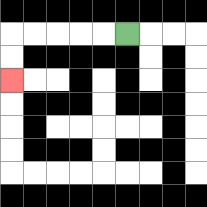{'start': '[5, 1]', 'end': '[0, 3]', 'path_directions': 'L,L,L,L,L,D,D', 'path_coordinates': '[[5, 1], [4, 1], [3, 1], [2, 1], [1, 1], [0, 1], [0, 2], [0, 3]]'}